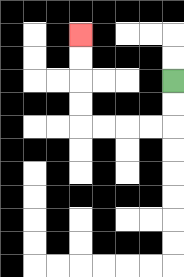{'start': '[7, 3]', 'end': '[3, 1]', 'path_directions': 'D,D,L,L,L,L,U,U,U,U', 'path_coordinates': '[[7, 3], [7, 4], [7, 5], [6, 5], [5, 5], [4, 5], [3, 5], [3, 4], [3, 3], [3, 2], [3, 1]]'}